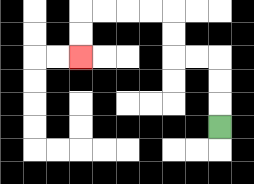{'start': '[9, 5]', 'end': '[3, 2]', 'path_directions': 'U,U,U,L,L,U,U,L,L,L,L,D,D', 'path_coordinates': '[[9, 5], [9, 4], [9, 3], [9, 2], [8, 2], [7, 2], [7, 1], [7, 0], [6, 0], [5, 0], [4, 0], [3, 0], [3, 1], [3, 2]]'}